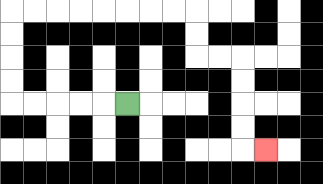{'start': '[5, 4]', 'end': '[11, 6]', 'path_directions': 'L,L,L,L,L,U,U,U,U,R,R,R,R,R,R,R,R,D,D,R,R,D,D,D,D,R', 'path_coordinates': '[[5, 4], [4, 4], [3, 4], [2, 4], [1, 4], [0, 4], [0, 3], [0, 2], [0, 1], [0, 0], [1, 0], [2, 0], [3, 0], [4, 0], [5, 0], [6, 0], [7, 0], [8, 0], [8, 1], [8, 2], [9, 2], [10, 2], [10, 3], [10, 4], [10, 5], [10, 6], [11, 6]]'}